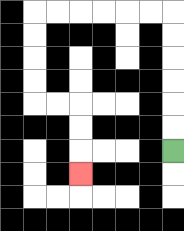{'start': '[7, 6]', 'end': '[3, 7]', 'path_directions': 'U,U,U,U,U,U,L,L,L,L,L,L,D,D,D,D,R,R,D,D,D', 'path_coordinates': '[[7, 6], [7, 5], [7, 4], [7, 3], [7, 2], [7, 1], [7, 0], [6, 0], [5, 0], [4, 0], [3, 0], [2, 0], [1, 0], [1, 1], [1, 2], [1, 3], [1, 4], [2, 4], [3, 4], [3, 5], [3, 6], [3, 7]]'}